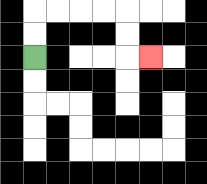{'start': '[1, 2]', 'end': '[6, 2]', 'path_directions': 'U,U,R,R,R,R,D,D,R', 'path_coordinates': '[[1, 2], [1, 1], [1, 0], [2, 0], [3, 0], [4, 0], [5, 0], [5, 1], [5, 2], [6, 2]]'}